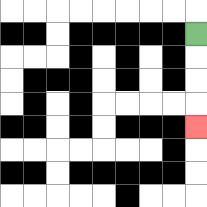{'start': '[8, 1]', 'end': '[8, 5]', 'path_directions': 'D,D,D,D', 'path_coordinates': '[[8, 1], [8, 2], [8, 3], [8, 4], [8, 5]]'}